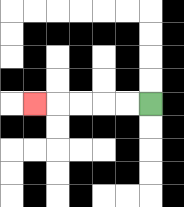{'start': '[6, 4]', 'end': '[1, 4]', 'path_directions': 'L,L,L,L,L', 'path_coordinates': '[[6, 4], [5, 4], [4, 4], [3, 4], [2, 4], [1, 4]]'}